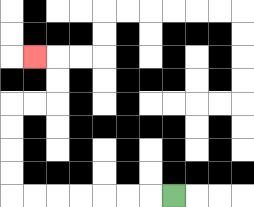{'start': '[7, 8]', 'end': '[1, 2]', 'path_directions': 'L,L,L,L,L,L,L,U,U,U,U,R,R,U,U,L', 'path_coordinates': '[[7, 8], [6, 8], [5, 8], [4, 8], [3, 8], [2, 8], [1, 8], [0, 8], [0, 7], [0, 6], [0, 5], [0, 4], [1, 4], [2, 4], [2, 3], [2, 2], [1, 2]]'}